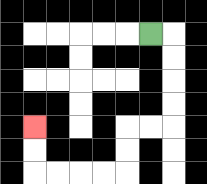{'start': '[6, 1]', 'end': '[1, 5]', 'path_directions': 'R,D,D,D,D,L,L,D,D,L,L,L,L,U,U', 'path_coordinates': '[[6, 1], [7, 1], [7, 2], [7, 3], [7, 4], [7, 5], [6, 5], [5, 5], [5, 6], [5, 7], [4, 7], [3, 7], [2, 7], [1, 7], [1, 6], [1, 5]]'}